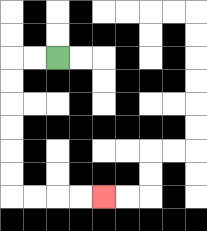{'start': '[2, 2]', 'end': '[4, 8]', 'path_directions': 'L,L,D,D,D,D,D,D,R,R,R,R', 'path_coordinates': '[[2, 2], [1, 2], [0, 2], [0, 3], [0, 4], [0, 5], [0, 6], [0, 7], [0, 8], [1, 8], [2, 8], [3, 8], [4, 8]]'}